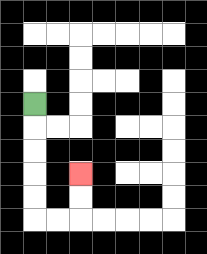{'start': '[1, 4]', 'end': '[3, 7]', 'path_directions': 'D,D,D,D,D,R,R,U,U', 'path_coordinates': '[[1, 4], [1, 5], [1, 6], [1, 7], [1, 8], [1, 9], [2, 9], [3, 9], [3, 8], [3, 7]]'}